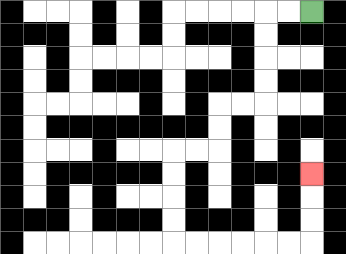{'start': '[13, 0]', 'end': '[13, 7]', 'path_directions': 'L,L,D,D,D,D,L,L,D,D,L,L,D,D,D,D,R,R,R,R,R,R,U,U,U', 'path_coordinates': '[[13, 0], [12, 0], [11, 0], [11, 1], [11, 2], [11, 3], [11, 4], [10, 4], [9, 4], [9, 5], [9, 6], [8, 6], [7, 6], [7, 7], [7, 8], [7, 9], [7, 10], [8, 10], [9, 10], [10, 10], [11, 10], [12, 10], [13, 10], [13, 9], [13, 8], [13, 7]]'}